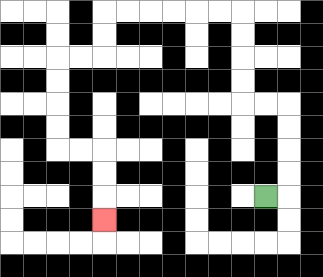{'start': '[11, 8]', 'end': '[4, 9]', 'path_directions': 'R,U,U,U,U,L,L,U,U,U,U,L,L,L,L,L,L,D,D,L,L,D,D,D,D,R,R,D,D,D', 'path_coordinates': '[[11, 8], [12, 8], [12, 7], [12, 6], [12, 5], [12, 4], [11, 4], [10, 4], [10, 3], [10, 2], [10, 1], [10, 0], [9, 0], [8, 0], [7, 0], [6, 0], [5, 0], [4, 0], [4, 1], [4, 2], [3, 2], [2, 2], [2, 3], [2, 4], [2, 5], [2, 6], [3, 6], [4, 6], [4, 7], [4, 8], [4, 9]]'}